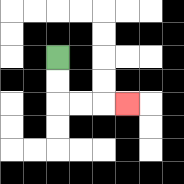{'start': '[2, 2]', 'end': '[5, 4]', 'path_directions': 'D,D,R,R,R', 'path_coordinates': '[[2, 2], [2, 3], [2, 4], [3, 4], [4, 4], [5, 4]]'}